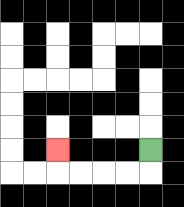{'start': '[6, 6]', 'end': '[2, 6]', 'path_directions': 'D,L,L,L,L,U', 'path_coordinates': '[[6, 6], [6, 7], [5, 7], [4, 7], [3, 7], [2, 7], [2, 6]]'}